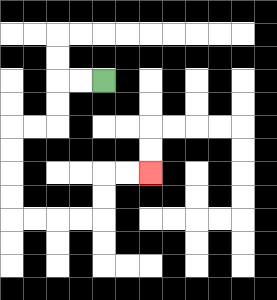{'start': '[4, 3]', 'end': '[6, 7]', 'path_directions': 'L,L,D,D,L,L,D,D,D,D,R,R,R,R,U,U,R,R', 'path_coordinates': '[[4, 3], [3, 3], [2, 3], [2, 4], [2, 5], [1, 5], [0, 5], [0, 6], [0, 7], [0, 8], [0, 9], [1, 9], [2, 9], [3, 9], [4, 9], [4, 8], [4, 7], [5, 7], [6, 7]]'}